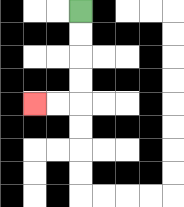{'start': '[3, 0]', 'end': '[1, 4]', 'path_directions': 'D,D,D,D,L,L', 'path_coordinates': '[[3, 0], [3, 1], [3, 2], [3, 3], [3, 4], [2, 4], [1, 4]]'}